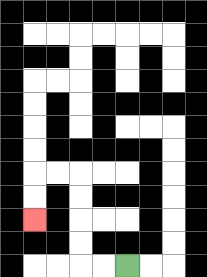{'start': '[5, 11]', 'end': '[1, 9]', 'path_directions': 'L,L,U,U,U,U,L,L,D,D', 'path_coordinates': '[[5, 11], [4, 11], [3, 11], [3, 10], [3, 9], [3, 8], [3, 7], [2, 7], [1, 7], [1, 8], [1, 9]]'}